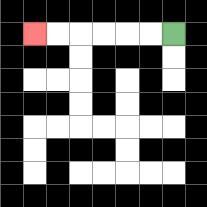{'start': '[7, 1]', 'end': '[1, 1]', 'path_directions': 'L,L,L,L,L,L', 'path_coordinates': '[[7, 1], [6, 1], [5, 1], [4, 1], [3, 1], [2, 1], [1, 1]]'}